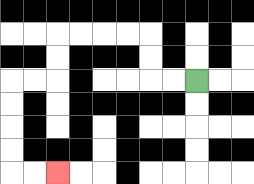{'start': '[8, 3]', 'end': '[2, 7]', 'path_directions': 'L,L,U,U,L,L,L,L,D,D,L,L,D,D,D,D,R,R', 'path_coordinates': '[[8, 3], [7, 3], [6, 3], [6, 2], [6, 1], [5, 1], [4, 1], [3, 1], [2, 1], [2, 2], [2, 3], [1, 3], [0, 3], [0, 4], [0, 5], [0, 6], [0, 7], [1, 7], [2, 7]]'}